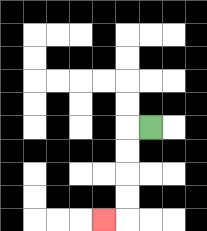{'start': '[6, 5]', 'end': '[4, 9]', 'path_directions': 'L,D,D,D,D,L', 'path_coordinates': '[[6, 5], [5, 5], [5, 6], [5, 7], [5, 8], [5, 9], [4, 9]]'}